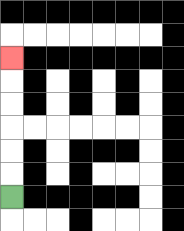{'start': '[0, 8]', 'end': '[0, 2]', 'path_directions': 'U,U,U,U,U,U', 'path_coordinates': '[[0, 8], [0, 7], [0, 6], [0, 5], [0, 4], [0, 3], [0, 2]]'}